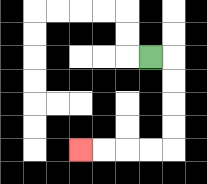{'start': '[6, 2]', 'end': '[3, 6]', 'path_directions': 'R,D,D,D,D,L,L,L,L', 'path_coordinates': '[[6, 2], [7, 2], [7, 3], [7, 4], [7, 5], [7, 6], [6, 6], [5, 6], [4, 6], [3, 6]]'}